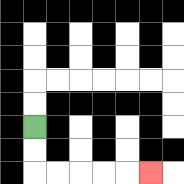{'start': '[1, 5]', 'end': '[6, 7]', 'path_directions': 'D,D,R,R,R,R,R', 'path_coordinates': '[[1, 5], [1, 6], [1, 7], [2, 7], [3, 7], [4, 7], [5, 7], [6, 7]]'}